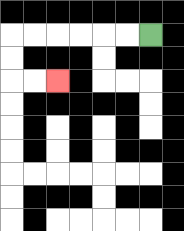{'start': '[6, 1]', 'end': '[2, 3]', 'path_directions': 'L,L,L,L,L,L,D,D,R,R', 'path_coordinates': '[[6, 1], [5, 1], [4, 1], [3, 1], [2, 1], [1, 1], [0, 1], [0, 2], [0, 3], [1, 3], [2, 3]]'}